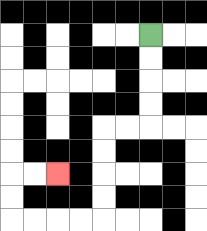{'start': '[6, 1]', 'end': '[2, 7]', 'path_directions': 'D,D,D,D,L,L,D,D,D,D,L,L,L,L,U,U,R,R', 'path_coordinates': '[[6, 1], [6, 2], [6, 3], [6, 4], [6, 5], [5, 5], [4, 5], [4, 6], [4, 7], [4, 8], [4, 9], [3, 9], [2, 9], [1, 9], [0, 9], [0, 8], [0, 7], [1, 7], [2, 7]]'}